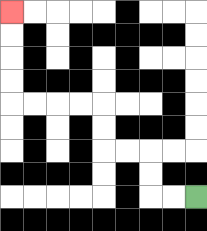{'start': '[8, 8]', 'end': '[0, 0]', 'path_directions': 'L,L,U,U,L,L,U,U,L,L,L,L,U,U,U,U', 'path_coordinates': '[[8, 8], [7, 8], [6, 8], [6, 7], [6, 6], [5, 6], [4, 6], [4, 5], [4, 4], [3, 4], [2, 4], [1, 4], [0, 4], [0, 3], [0, 2], [0, 1], [0, 0]]'}